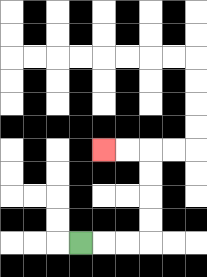{'start': '[3, 10]', 'end': '[4, 6]', 'path_directions': 'R,R,R,U,U,U,U,L,L', 'path_coordinates': '[[3, 10], [4, 10], [5, 10], [6, 10], [6, 9], [6, 8], [6, 7], [6, 6], [5, 6], [4, 6]]'}